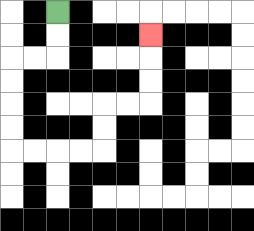{'start': '[2, 0]', 'end': '[6, 1]', 'path_directions': 'D,D,L,L,D,D,D,D,R,R,R,R,U,U,R,R,U,U,U', 'path_coordinates': '[[2, 0], [2, 1], [2, 2], [1, 2], [0, 2], [0, 3], [0, 4], [0, 5], [0, 6], [1, 6], [2, 6], [3, 6], [4, 6], [4, 5], [4, 4], [5, 4], [6, 4], [6, 3], [6, 2], [6, 1]]'}